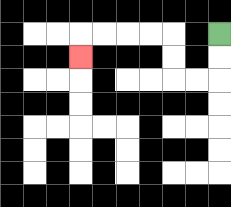{'start': '[9, 1]', 'end': '[3, 2]', 'path_directions': 'D,D,L,L,U,U,L,L,L,L,D', 'path_coordinates': '[[9, 1], [9, 2], [9, 3], [8, 3], [7, 3], [7, 2], [7, 1], [6, 1], [5, 1], [4, 1], [3, 1], [3, 2]]'}